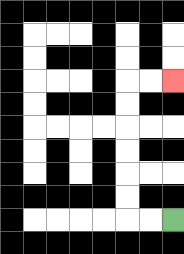{'start': '[7, 9]', 'end': '[7, 3]', 'path_directions': 'L,L,U,U,U,U,U,U,R,R', 'path_coordinates': '[[7, 9], [6, 9], [5, 9], [5, 8], [5, 7], [5, 6], [5, 5], [5, 4], [5, 3], [6, 3], [7, 3]]'}